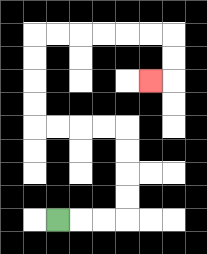{'start': '[2, 9]', 'end': '[6, 3]', 'path_directions': 'R,R,R,U,U,U,U,L,L,L,L,U,U,U,U,R,R,R,R,R,R,D,D,L', 'path_coordinates': '[[2, 9], [3, 9], [4, 9], [5, 9], [5, 8], [5, 7], [5, 6], [5, 5], [4, 5], [3, 5], [2, 5], [1, 5], [1, 4], [1, 3], [1, 2], [1, 1], [2, 1], [3, 1], [4, 1], [5, 1], [6, 1], [7, 1], [7, 2], [7, 3], [6, 3]]'}